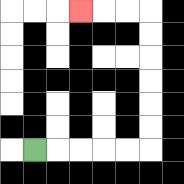{'start': '[1, 6]', 'end': '[3, 0]', 'path_directions': 'R,R,R,R,R,U,U,U,U,U,U,L,L,L', 'path_coordinates': '[[1, 6], [2, 6], [3, 6], [4, 6], [5, 6], [6, 6], [6, 5], [6, 4], [6, 3], [6, 2], [6, 1], [6, 0], [5, 0], [4, 0], [3, 0]]'}